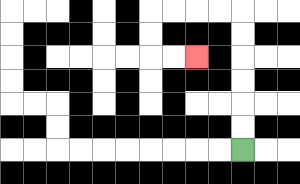{'start': '[10, 6]', 'end': '[8, 2]', 'path_directions': 'U,U,U,U,U,U,L,L,L,L,D,D,R,R', 'path_coordinates': '[[10, 6], [10, 5], [10, 4], [10, 3], [10, 2], [10, 1], [10, 0], [9, 0], [8, 0], [7, 0], [6, 0], [6, 1], [6, 2], [7, 2], [8, 2]]'}